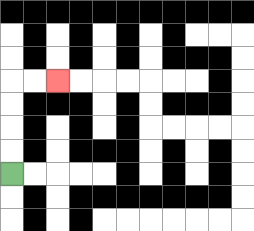{'start': '[0, 7]', 'end': '[2, 3]', 'path_directions': 'U,U,U,U,R,R', 'path_coordinates': '[[0, 7], [0, 6], [0, 5], [0, 4], [0, 3], [1, 3], [2, 3]]'}